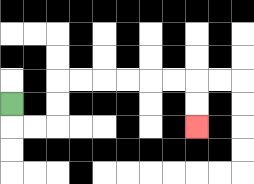{'start': '[0, 4]', 'end': '[8, 5]', 'path_directions': 'D,R,R,U,U,R,R,R,R,R,R,D,D', 'path_coordinates': '[[0, 4], [0, 5], [1, 5], [2, 5], [2, 4], [2, 3], [3, 3], [4, 3], [5, 3], [6, 3], [7, 3], [8, 3], [8, 4], [8, 5]]'}